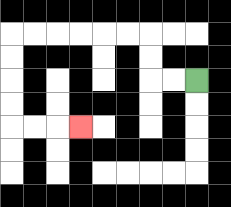{'start': '[8, 3]', 'end': '[3, 5]', 'path_directions': 'L,L,U,U,L,L,L,L,L,L,D,D,D,D,R,R,R', 'path_coordinates': '[[8, 3], [7, 3], [6, 3], [6, 2], [6, 1], [5, 1], [4, 1], [3, 1], [2, 1], [1, 1], [0, 1], [0, 2], [0, 3], [0, 4], [0, 5], [1, 5], [2, 5], [3, 5]]'}